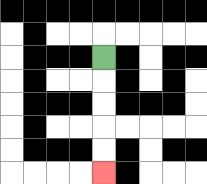{'start': '[4, 2]', 'end': '[4, 7]', 'path_directions': 'D,D,D,D,D', 'path_coordinates': '[[4, 2], [4, 3], [4, 4], [4, 5], [4, 6], [4, 7]]'}